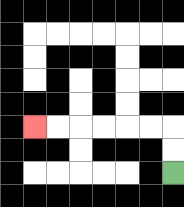{'start': '[7, 7]', 'end': '[1, 5]', 'path_directions': 'U,U,L,L,L,L,L,L', 'path_coordinates': '[[7, 7], [7, 6], [7, 5], [6, 5], [5, 5], [4, 5], [3, 5], [2, 5], [1, 5]]'}